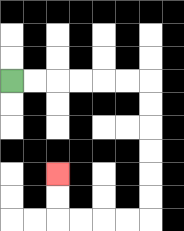{'start': '[0, 3]', 'end': '[2, 7]', 'path_directions': 'R,R,R,R,R,R,D,D,D,D,D,D,L,L,L,L,U,U', 'path_coordinates': '[[0, 3], [1, 3], [2, 3], [3, 3], [4, 3], [5, 3], [6, 3], [6, 4], [6, 5], [6, 6], [6, 7], [6, 8], [6, 9], [5, 9], [4, 9], [3, 9], [2, 9], [2, 8], [2, 7]]'}